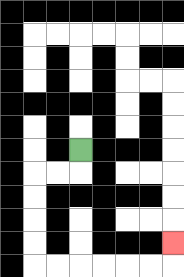{'start': '[3, 6]', 'end': '[7, 10]', 'path_directions': 'D,L,L,D,D,D,D,R,R,R,R,R,R,U', 'path_coordinates': '[[3, 6], [3, 7], [2, 7], [1, 7], [1, 8], [1, 9], [1, 10], [1, 11], [2, 11], [3, 11], [4, 11], [5, 11], [6, 11], [7, 11], [7, 10]]'}